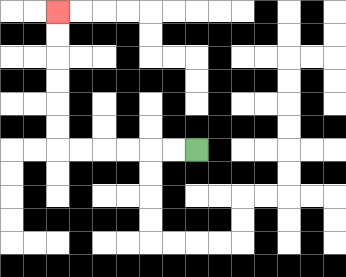{'start': '[8, 6]', 'end': '[2, 0]', 'path_directions': 'L,L,L,L,L,L,U,U,U,U,U,U', 'path_coordinates': '[[8, 6], [7, 6], [6, 6], [5, 6], [4, 6], [3, 6], [2, 6], [2, 5], [2, 4], [2, 3], [2, 2], [2, 1], [2, 0]]'}